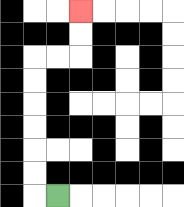{'start': '[2, 8]', 'end': '[3, 0]', 'path_directions': 'L,U,U,U,U,U,U,R,R,U,U', 'path_coordinates': '[[2, 8], [1, 8], [1, 7], [1, 6], [1, 5], [1, 4], [1, 3], [1, 2], [2, 2], [3, 2], [3, 1], [3, 0]]'}